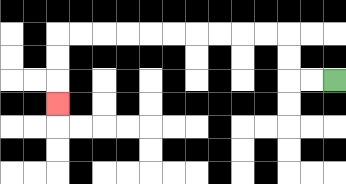{'start': '[14, 3]', 'end': '[2, 4]', 'path_directions': 'L,L,U,U,L,L,L,L,L,L,L,L,L,L,D,D,D', 'path_coordinates': '[[14, 3], [13, 3], [12, 3], [12, 2], [12, 1], [11, 1], [10, 1], [9, 1], [8, 1], [7, 1], [6, 1], [5, 1], [4, 1], [3, 1], [2, 1], [2, 2], [2, 3], [2, 4]]'}